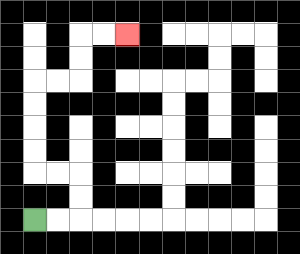{'start': '[1, 9]', 'end': '[5, 1]', 'path_directions': 'R,R,U,U,L,L,U,U,U,U,R,R,U,U,R,R', 'path_coordinates': '[[1, 9], [2, 9], [3, 9], [3, 8], [3, 7], [2, 7], [1, 7], [1, 6], [1, 5], [1, 4], [1, 3], [2, 3], [3, 3], [3, 2], [3, 1], [4, 1], [5, 1]]'}